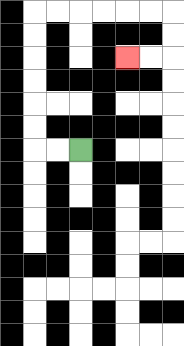{'start': '[3, 6]', 'end': '[5, 2]', 'path_directions': 'L,L,U,U,U,U,U,U,R,R,R,R,R,R,D,D,L,L', 'path_coordinates': '[[3, 6], [2, 6], [1, 6], [1, 5], [1, 4], [1, 3], [1, 2], [1, 1], [1, 0], [2, 0], [3, 0], [4, 0], [5, 0], [6, 0], [7, 0], [7, 1], [7, 2], [6, 2], [5, 2]]'}